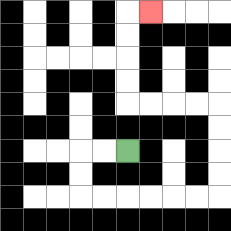{'start': '[5, 6]', 'end': '[6, 0]', 'path_directions': 'L,L,D,D,R,R,R,R,R,R,U,U,U,U,L,L,L,L,U,U,U,U,R', 'path_coordinates': '[[5, 6], [4, 6], [3, 6], [3, 7], [3, 8], [4, 8], [5, 8], [6, 8], [7, 8], [8, 8], [9, 8], [9, 7], [9, 6], [9, 5], [9, 4], [8, 4], [7, 4], [6, 4], [5, 4], [5, 3], [5, 2], [5, 1], [5, 0], [6, 0]]'}